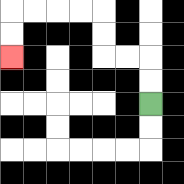{'start': '[6, 4]', 'end': '[0, 2]', 'path_directions': 'U,U,L,L,U,U,L,L,L,L,D,D', 'path_coordinates': '[[6, 4], [6, 3], [6, 2], [5, 2], [4, 2], [4, 1], [4, 0], [3, 0], [2, 0], [1, 0], [0, 0], [0, 1], [0, 2]]'}